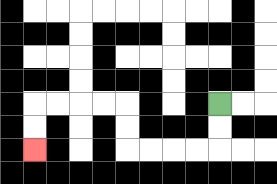{'start': '[9, 4]', 'end': '[1, 6]', 'path_directions': 'D,D,L,L,L,L,U,U,L,L,L,L,D,D', 'path_coordinates': '[[9, 4], [9, 5], [9, 6], [8, 6], [7, 6], [6, 6], [5, 6], [5, 5], [5, 4], [4, 4], [3, 4], [2, 4], [1, 4], [1, 5], [1, 6]]'}